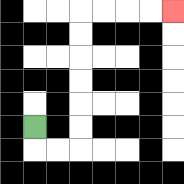{'start': '[1, 5]', 'end': '[7, 0]', 'path_directions': 'D,R,R,U,U,U,U,U,U,R,R,R,R', 'path_coordinates': '[[1, 5], [1, 6], [2, 6], [3, 6], [3, 5], [3, 4], [3, 3], [3, 2], [3, 1], [3, 0], [4, 0], [5, 0], [6, 0], [7, 0]]'}